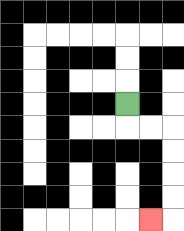{'start': '[5, 4]', 'end': '[6, 9]', 'path_directions': 'D,R,R,D,D,D,D,L', 'path_coordinates': '[[5, 4], [5, 5], [6, 5], [7, 5], [7, 6], [7, 7], [7, 8], [7, 9], [6, 9]]'}